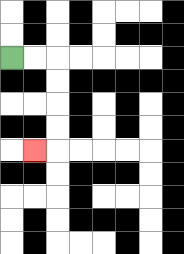{'start': '[0, 2]', 'end': '[1, 6]', 'path_directions': 'R,R,D,D,D,D,L', 'path_coordinates': '[[0, 2], [1, 2], [2, 2], [2, 3], [2, 4], [2, 5], [2, 6], [1, 6]]'}